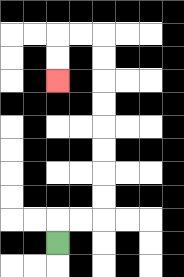{'start': '[2, 10]', 'end': '[2, 3]', 'path_directions': 'U,R,R,U,U,U,U,U,U,U,U,L,L,D,D', 'path_coordinates': '[[2, 10], [2, 9], [3, 9], [4, 9], [4, 8], [4, 7], [4, 6], [4, 5], [4, 4], [4, 3], [4, 2], [4, 1], [3, 1], [2, 1], [2, 2], [2, 3]]'}